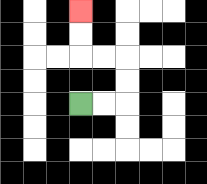{'start': '[3, 4]', 'end': '[3, 0]', 'path_directions': 'R,R,U,U,L,L,U,U', 'path_coordinates': '[[3, 4], [4, 4], [5, 4], [5, 3], [5, 2], [4, 2], [3, 2], [3, 1], [3, 0]]'}